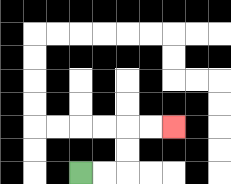{'start': '[3, 7]', 'end': '[7, 5]', 'path_directions': 'R,R,U,U,R,R', 'path_coordinates': '[[3, 7], [4, 7], [5, 7], [5, 6], [5, 5], [6, 5], [7, 5]]'}